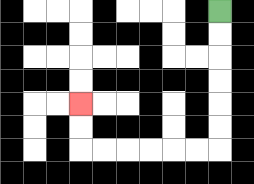{'start': '[9, 0]', 'end': '[3, 4]', 'path_directions': 'D,D,D,D,D,D,L,L,L,L,L,L,U,U', 'path_coordinates': '[[9, 0], [9, 1], [9, 2], [9, 3], [9, 4], [9, 5], [9, 6], [8, 6], [7, 6], [6, 6], [5, 6], [4, 6], [3, 6], [3, 5], [3, 4]]'}